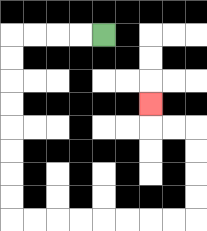{'start': '[4, 1]', 'end': '[6, 4]', 'path_directions': 'L,L,L,L,D,D,D,D,D,D,D,D,R,R,R,R,R,R,R,R,U,U,U,U,L,L,U', 'path_coordinates': '[[4, 1], [3, 1], [2, 1], [1, 1], [0, 1], [0, 2], [0, 3], [0, 4], [0, 5], [0, 6], [0, 7], [0, 8], [0, 9], [1, 9], [2, 9], [3, 9], [4, 9], [5, 9], [6, 9], [7, 9], [8, 9], [8, 8], [8, 7], [8, 6], [8, 5], [7, 5], [6, 5], [6, 4]]'}